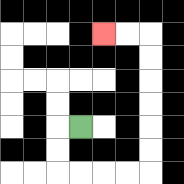{'start': '[3, 5]', 'end': '[4, 1]', 'path_directions': 'L,D,D,R,R,R,R,U,U,U,U,U,U,L,L', 'path_coordinates': '[[3, 5], [2, 5], [2, 6], [2, 7], [3, 7], [4, 7], [5, 7], [6, 7], [6, 6], [6, 5], [6, 4], [6, 3], [6, 2], [6, 1], [5, 1], [4, 1]]'}